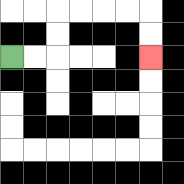{'start': '[0, 2]', 'end': '[6, 2]', 'path_directions': 'R,R,U,U,R,R,R,R,D,D', 'path_coordinates': '[[0, 2], [1, 2], [2, 2], [2, 1], [2, 0], [3, 0], [4, 0], [5, 0], [6, 0], [6, 1], [6, 2]]'}